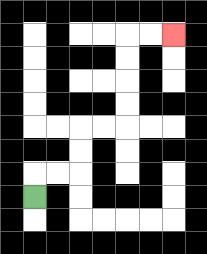{'start': '[1, 8]', 'end': '[7, 1]', 'path_directions': 'U,R,R,U,U,R,R,U,U,U,U,R,R', 'path_coordinates': '[[1, 8], [1, 7], [2, 7], [3, 7], [3, 6], [3, 5], [4, 5], [5, 5], [5, 4], [5, 3], [5, 2], [5, 1], [6, 1], [7, 1]]'}